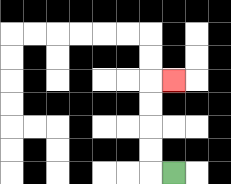{'start': '[7, 7]', 'end': '[7, 3]', 'path_directions': 'L,U,U,U,U,R', 'path_coordinates': '[[7, 7], [6, 7], [6, 6], [6, 5], [6, 4], [6, 3], [7, 3]]'}